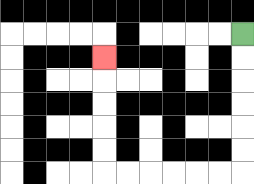{'start': '[10, 1]', 'end': '[4, 2]', 'path_directions': 'D,D,D,D,D,D,L,L,L,L,L,L,U,U,U,U,U', 'path_coordinates': '[[10, 1], [10, 2], [10, 3], [10, 4], [10, 5], [10, 6], [10, 7], [9, 7], [8, 7], [7, 7], [6, 7], [5, 7], [4, 7], [4, 6], [4, 5], [4, 4], [4, 3], [4, 2]]'}